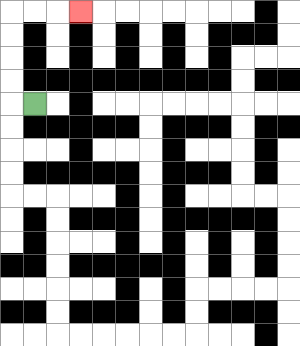{'start': '[1, 4]', 'end': '[3, 0]', 'path_directions': 'L,U,U,U,U,R,R,R', 'path_coordinates': '[[1, 4], [0, 4], [0, 3], [0, 2], [0, 1], [0, 0], [1, 0], [2, 0], [3, 0]]'}